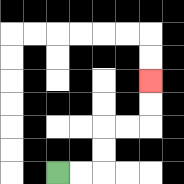{'start': '[2, 7]', 'end': '[6, 3]', 'path_directions': 'R,R,U,U,R,R,U,U', 'path_coordinates': '[[2, 7], [3, 7], [4, 7], [4, 6], [4, 5], [5, 5], [6, 5], [6, 4], [6, 3]]'}